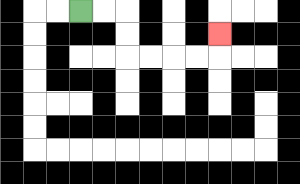{'start': '[3, 0]', 'end': '[9, 1]', 'path_directions': 'R,R,D,D,R,R,R,R,U', 'path_coordinates': '[[3, 0], [4, 0], [5, 0], [5, 1], [5, 2], [6, 2], [7, 2], [8, 2], [9, 2], [9, 1]]'}